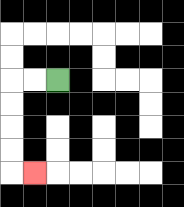{'start': '[2, 3]', 'end': '[1, 7]', 'path_directions': 'L,L,D,D,D,D,R', 'path_coordinates': '[[2, 3], [1, 3], [0, 3], [0, 4], [0, 5], [0, 6], [0, 7], [1, 7]]'}